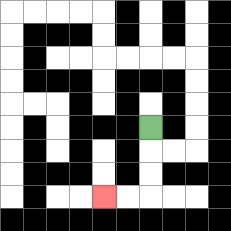{'start': '[6, 5]', 'end': '[4, 8]', 'path_directions': 'D,D,D,L,L', 'path_coordinates': '[[6, 5], [6, 6], [6, 7], [6, 8], [5, 8], [4, 8]]'}